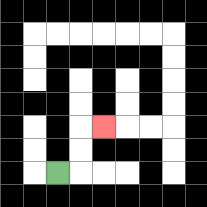{'start': '[2, 7]', 'end': '[4, 5]', 'path_directions': 'R,U,U,R', 'path_coordinates': '[[2, 7], [3, 7], [3, 6], [3, 5], [4, 5]]'}